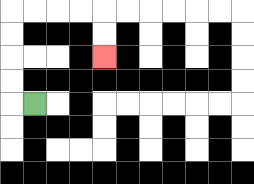{'start': '[1, 4]', 'end': '[4, 2]', 'path_directions': 'L,U,U,U,U,R,R,R,R,D,D', 'path_coordinates': '[[1, 4], [0, 4], [0, 3], [0, 2], [0, 1], [0, 0], [1, 0], [2, 0], [3, 0], [4, 0], [4, 1], [4, 2]]'}